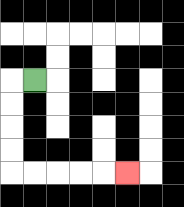{'start': '[1, 3]', 'end': '[5, 7]', 'path_directions': 'L,D,D,D,D,R,R,R,R,R', 'path_coordinates': '[[1, 3], [0, 3], [0, 4], [0, 5], [0, 6], [0, 7], [1, 7], [2, 7], [3, 7], [4, 7], [5, 7]]'}